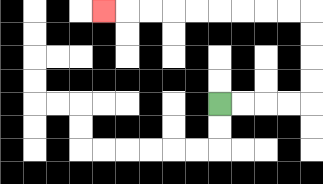{'start': '[9, 4]', 'end': '[4, 0]', 'path_directions': 'R,R,R,R,U,U,U,U,L,L,L,L,L,L,L,L,L', 'path_coordinates': '[[9, 4], [10, 4], [11, 4], [12, 4], [13, 4], [13, 3], [13, 2], [13, 1], [13, 0], [12, 0], [11, 0], [10, 0], [9, 0], [8, 0], [7, 0], [6, 0], [5, 0], [4, 0]]'}